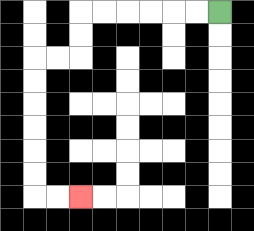{'start': '[9, 0]', 'end': '[3, 8]', 'path_directions': 'L,L,L,L,L,L,D,D,L,L,D,D,D,D,D,D,R,R', 'path_coordinates': '[[9, 0], [8, 0], [7, 0], [6, 0], [5, 0], [4, 0], [3, 0], [3, 1], [3, 2], [2, 2], [1, 2], [1, 3], [1, 4], [1, 5], [1, 6], [1, 7], [1, 8], [2, 8], [3, 8]]'}